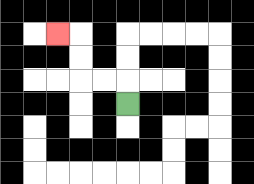{'start': '[5, 4]', 'end': '[2, 1]', 'path_directions': 'U,L,L,U,U,L', 'path_coordinates': '[[5, 4], [5, 3], [4, 3], [3, 3], [3, 2], [3, 1], [2, 1]]'}